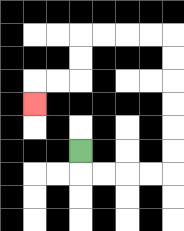{'start': '[3, 6]', 'end': '[1, 4]', 'path_directions': 'D,R,R,R,R,U,U,U,U,U,U,L,L,L,L,D,D,L,L,D', 'path_coordinates': '[[3, 6], [3, 7], [4, 7], [5, 7], [6, 7], [7, 7], [7, 6], [7, 5], [7, 4], [7, 3], [7, 2], [7, 1], [6, 1], [5, 1], [4, 1], [3, 1], [3, 2], [3, 3], [2, 3], [1, 3], [1, 4]]'}